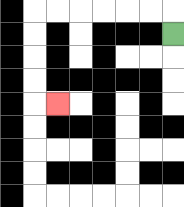{'start': '[7, 1]', 'end': '[2, 4]', 'path_directions': 'U,L,L,L,L,L,L,D,D,D,D,R', 'path_coordinates': '[[7, 1], [7, 0], [6, 0], [5, 0], [4, 0], [3, 0], [2, 0], [1, 0], [1, 1], [1, 2], [1, 3], [1, 4], [2, 4]]'}